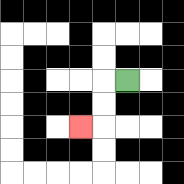{'start': '[5, 3]', 'end': '[3, 5]', 'path_directions': 'L,D,D,L', 'path_coordinates': '[[5, 3], [4, 3], [4, 4], [4, 5], [3, 5]]'}